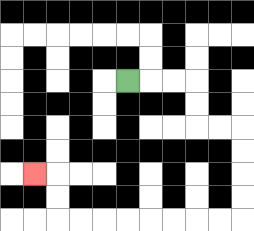{'start': '[5, 3]', 'end': '[1, 7]', 'path_directions': 'R,R,R,D,D,R,R,D,D,D,D,L,L,L,L,L,L,L,L,U,U,L', 'path_coordinates': '[[5, 3], [6, 3], [7, 3], [8, 3], [8, 4], [8, 5], [9, 5], [10, 5], [10, 6], [10, 7], [10, 8], [10, 9], [9, 9], [8, 9], [7, 9], [6, 9], [5, 9], [4, 9], [3, 9], [2, 9], [2, 8], [2, 7], [1, 7]]'}